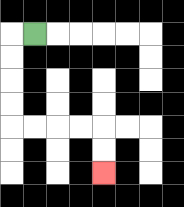{'start': '[1, 1]', 'end': '[4, 7]', 'path_directions': 'L,D,D,D,D,R,R,R,R,D,D', 'path_coordinates': '[[1, 1], [0, 1], [0, 2], [0, 3], [0, 4], [0, 5], [1, 5], [2, 5], [3, 5], [4, 5], [4, 6], [4, 7]]'}